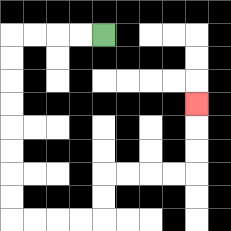{'start': '[4, 1]', 'end': '[8, 4]', 'path_directions': 'L,L,L,L,D,D,D,D,D,D,D,D,R,R,R,R,U,U,R,R,R,R,U,U,U', 'path_coordinates': '[[4, 1], [3, 1], [2, 1], [1, 1], [0, 1], [0, 2], [0, 3], [0, 4], [0, 5], [0, 6], [0, 7], [0, 8], [0, 9], [1, 9], [2, 9], [3, 9], [4, 9], [4, 8], [4, 7], [5, 7], [6, 7], [7, 7], [8, 7], [8, 6], [8, 5], [8, 4]]'}